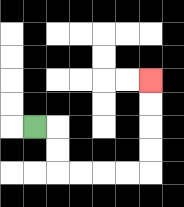{'start': '[1, 5]', 'end': '[6, 3]', 'path_directions': 'R,D,D,R,R,R,R,U,U,U,U', 'path_coordinates': '[[1, 5], [2, 5], [2, 6], [2, 7], [3, 7], [4, 7], [5, 7], [6, 7], [6, 6], [6, 5], [6, 4], [6, 3]]'}